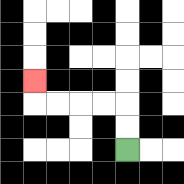{'start': '[5, 6]', 'end': '[1, 3]', 'path_directions': 'U,U,L,L,L,L,U', 'path_coordinates': '[[5, 6], [5, 5], [5, 4], [4, 4], [3, 4], [2, 4], [1, 4], [1, 3]]'}